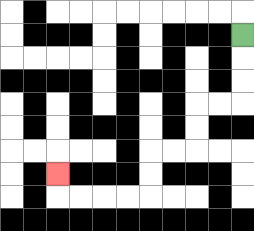{'start': '[10, 1]', 'end': '[2, 7]', 'path_directions': 'D,D,D,L,L,D,D,L,L,D,D,L,L,L,L,U', 'path_coordinates': '[[10, 1], [10, 2], [10, 3], [10, 4], [9, 4], [8, 4], [8, 5], [8, 6], [7, 6], [6, 6], [6, 7], [6, 8], [5, 8], [4, 8], [3, 8], [2, 8], [2, 7]]'}